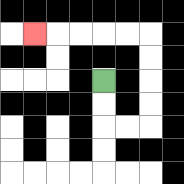{'start': '[4, 3]', 'end': '[1, 1]', 'path_directions': 'D,D,R,R,U,U,U,U,L,L,L,L,L', 'path_coordinates': '[[4, 3], [4, 4], [4, 5], [5, 5], [6, 5], [6, 4], [6, 3], [6, 2], [6, 1], [5, 1], [4, 1], [3, 1], [2, 1], [1, 1]]'}